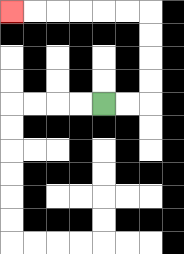{'start': '[4, 4]', 'end': '[0, 0]', 'path_directions': 'R,R,U,U,U,U,L,L,L,L,L,L', 'path_coordinates': '[[4, 4], [5, 4], [6, 4], [6, 3], [6, 2], [6, 1], [6, 0], [5, 0], [4, 0], [3, 0], [2, 0], [1, 0], [0, 0]]'}